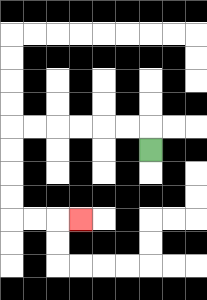{'start': '[6, 6]', 'end': '[3, 9]', 'path_directions': 'U,L,L,L,L,L,L,D,D,D,D,R,R,R', 'path_coordinates': '[[6, 6], [6, 5], [5, 5], [4, 5], [3, 5], [2, 5], [1, 5], [0, 5], [0, 6], [0, 7], [0, 8], [0, 9], [1, 9], [2, 9], [3, 9]]'}